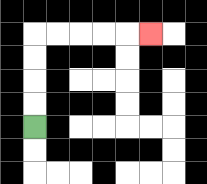{'start': '[1, 5]', 'end': '[6, 1]', 'path_directions': 'U,U,U,U,R,R,R,R,R', 'path_coordinates': '[[1, 5], [1, 4], [1, 3], [1, 2], [1, 1], [2, 1], [3, 1], [4, 1], [5, 1], [6, 1]]'}